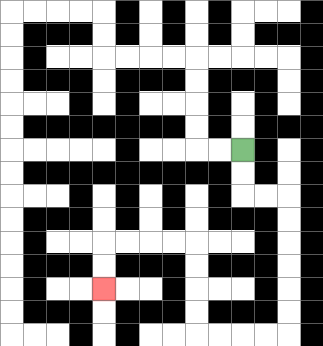{'start': '[10, 6]', 'end': '[4, 12]', 'path_directions': 'D,D,R,R,D,D,D,D,D,D,L,L,L,L,U,U,U,U,L,L,L,L,D,D', 'path_coordinates': '[[10, 6], [10, 7], [10, 8], [11, 8], [12, 8], [12, 9], [12, 10], [12, 11], [12, 12], [12, 13], [12, 14], [11, 14], [10, 14], [9, 14], [8, 14], [8, 13], [8, 12], [8, 11], [8, 10], [7, 10], [6, 10], [5, 10], [4, 10], [4, 11], [4, 12]]'}